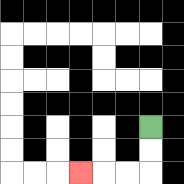{'start': '[6, 5]', 'end': '[3, 7]', 'path_directions': 'D,D,L,L,L', 'path_coordinates': '[[6, 5], [6, 6], [6, 7], [5, 7], [4, 7], [3, 7]]'}